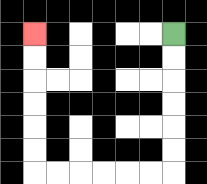{'start': '[7, 1]', 'end': '[1, 1]', 'path_directions': 'D,D,D,D,D,D,L,L,L,L,L,L,U,U,U,U,U,U', 'path_coordinates': '[[7, 1], [7, 2], [7, 3], [7, 4], [7, 5], [7, 6], [7, 7], [6, 7], [5, 7], [4, 7], [3, 7], [2, 7], [1, 7], [1, 6], [1, 5], [1, 4], [1, 3], [1, 2], [1, 1]]'}